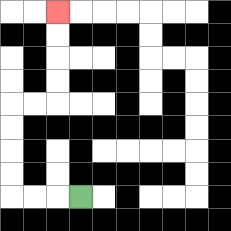{'start': '[3, 8]', 'end': '[2, 0]', 'path_directions': 'L,L,L,U,U,U,U,R,R,U,U,U,U', 'path_coordinates': '[[3, 8], [2, 8], [1, 8], [0, 8], [0, 7], [0, 6], [0, 5], [0, 4], [1, 4], [2, 4], [2, 3], [2, 2], [2, 1], [2, 0]]'}